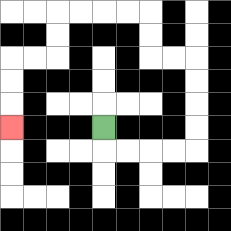{'start': '[4, 5]', 'end': '[0, 5]', 'path_directions': 'D,R,R,R,R,U,U,U,U,L,L,U,U,L,L,L,L,D,D,L,L,D,D,D', 'path_coordinates': '[[4, 5], [4, 6], [5, 6], [6, 6], [7, 6], [8, 6], [8, 5], [8, 4], [8, 3], [8, 2], [7, 2], [6, 2], [6, 1], [6, 0], [5, 0], [4, 0], [3, 0], [2, 0], [2, 1], [2, 2], [1, 2], [0, 2], [0, 3], [0, 4], [0, 5]]'}